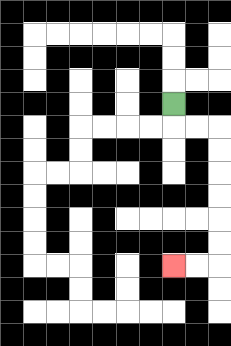{'start': '[7, 4]', 'end': '[7, 11]', 'path_directions': 'D,R,R,D,D,D,D,D,D,L,L', 'path_coordinates': '[[7, 4], [7, 5], [8, 5], [9, 5], [9, 6], [9, 7], [9, 8], [9, 9], [9, 10], [9, 11], [8, 11], [7, 11]]'}